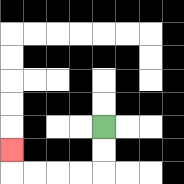{'start': '[4, 5]', 'end': '[0, 6]', 'path_directions': 'D,D,L,L,L,L,U', 'path_coordinates': '[[4, 5], [4, 6], [4, 7], [3, 7], [2, 7], [1, 7], [0, 7], [0, 6]]'}